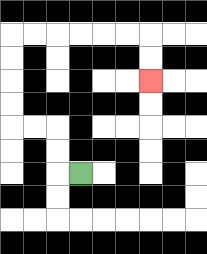{'start': '[3, 7]', 'end': '[6, 3]', 'path_directions': 'L,U,U,L,L,U,U,U,U,R,R,R,R,R,R,D,D', 'path_coordinates': '[[3, 7], [2, 7], [2, 6], [2, 5], [1, 5], [0, 5], [0, 4], [0, 3], [0, 2], [0, 1], [1, 1], [2, 1], [3, 1], [4, 1], [5, 1], [6, 1], [6, 2], [6, 3]]'}